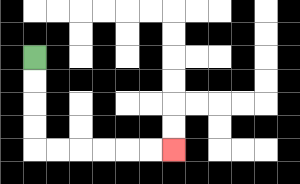{'start': '[1, 2]', 'end': '[7, 6]', 'path_directions': 'D,D,D,D,R,R,R,R,R,R', 'path_coordinates': '[[1, 2], [1, 3], [1, 4], [1, 5], [1, 6], [2, 6], [3, 6], [4, 6], [5, 6], [6, 6], [7, 6]]'}